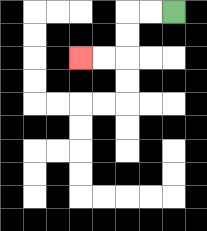{'start': '[7, 0]', 'end': '[3, 2]', 'path_directions': 'L,L,D,D,L,L', 'path_coordinates': '[[7, 0], [6, 0], [5, 0], [5, 1], [5, 2], [4, 2], [3, 2]]'}